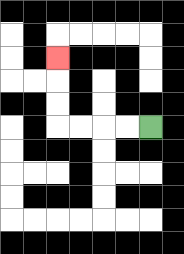{'start': '[6, 5]', 'end': '[2, 2]', 'path_directions': 'L,L,L,L,U,U,U', 'path_coordinates': '[[6, 5], [5, 5], [4, 5], [3, 5], [2, 5], [2, 4], [2, 3], [2, 2]]'}